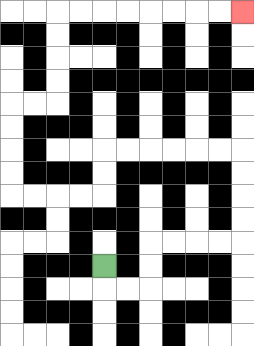{'start': '[4, 11]', 'end': '[10, 0]', 'path_directions': 'D,R,R,U,U,R,R,R,R,U,U,U,U,L,L,L,L,L,L,D,D,L,L,L,L,U,U,U,U,R,R,U,U,U,U,R,R,R,R,R,R,R,R', 'path_coordinates': '[[4, 11], [4, 12], [5, 12], [6, 12], [6, 11], [6, 10], [7, 10], [8, 10], [9, 10], [10, 10], [10, 9], [10, 8], [10, 7], [10, 6], [9, 6], [8, 6], [7, 6], [6, 6], [5, 6], [4, 6], [4, 7], [4, 8], [3, 8], [2, 8], [1, 8], [0, 8], [0, 7], [0, 6], [0, 5], [0, 4], [1, 4], [2, 4], [2, 3], [2, 2], [2, 1], [2, 0], [3, 0], [4, 0], [5, 0], [6, 0], [7, 0], [8, 0], [9, 0], [10, 0]]'}